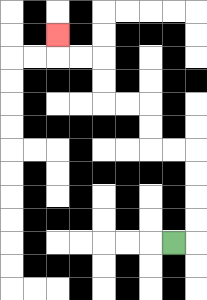{'start': '[7, 10]', 'end': '[2, 1]', 'path_directions': 'R,U,U,U,U,L,L,U,U,L,L,U,U,L,L,U', 'path_coordinates': '[[7, 10], [8, 10], [8, 9], [8, 8], [8, 7], [8, 6], [7, 6], [6, 6], [6, 5], [6, 4], [5, 4], [4, 4], [4, 3], [4, 2], [3, 2], [2, 2], [2, 1]]'}